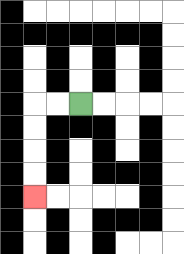{'start': '[3, 4]', 'end': '[1, 8]', 'path_directions': 'L,L,D,D,D,D', 'path_coordinates': '[[3, 4], [2, 4], [1, 4], [1, 5], [1, 6], [1, 7], [1, 8]]'}